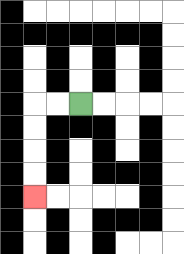{'start': '[3, 4]', 'end': '[1, 8]', 'path_directions': 'L,L,D,D,D,D', 'path_coordinates': '[[3, 4], [2, 4], [1, 4], [1, 5], [1, 6], [1, 7], [1, 8]]'}